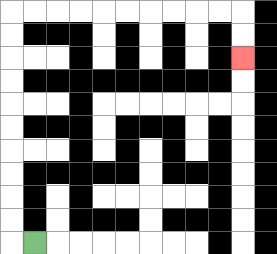{'start': '[1, 10]', 'end': '[10, 2]', 'path_directions': 'L,U,U,U,U,U,U,U,U,U,U,R,R,R,R,R,R,R,R,R,R,D,D', 'path_coordinates': '[[1, 10], [0, 10], [0, 9], [0, 8], [0, 7], [0, 6], [0, 5], [0, 4], [0, 3], [0, 2], [0, 1], [0, 0], [1, 0], [2, 0], [3, 0], [4, 0], [5, 0], [6, 0], [7, 0], [8, 0], [9, 0], [10, 0], [10, 1], [10, 2]]'}